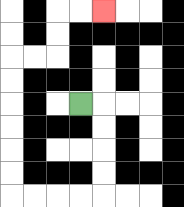{'start': '[3, 4]', 'end': '[4, 0]', 'path_directions': 'R,D,D,D,D,L,L,L,L,U,U,U,U,U,U,R,R,U,U,R,R', 'path_coordinates': '[[3, 4], [4, 4], [4, 5], [4, 6], [4, 7], [4, 8], [3, 8], [2, 8], [1, 8], [0, 8], [0, 7], [0, 6], [0, 5], [0, 4], [0, 3], [0, 2], [1, 2], [2, 2], [2, 1], [2, 0], [3, 0], [4, 0]]'}